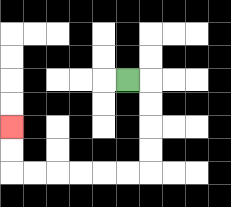{'start': '[5, 3]', 'end': '[0, 5]', 'path_directions': 'R,D,D,D,D,L,L,L,L,L,L,U,U', 'path_coordinates': '[[5, 3], [6, 3], [6, 4], [6, 5], [6, 6], [6, 7], [5, 7], [4, 7], [3, 7], [2, 7], [1, 7], [0, 7], [0, 6], [0, 5]]'}